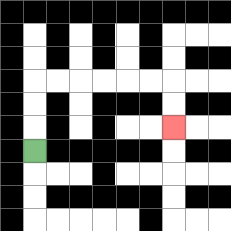{'start': '[1, 6]', 'end': '[7, 5]', 'path_directions': 'U,U,U,R,R,R,R,R,R,D,D', 'path_coordinates': '[[1, 6], [1, 5], [1, 4], [1, 3], [2, 3], [3, 3], [4, 3], [5, 3], [6, 3], [7, 3], [7, 4], [7, 5]]'}